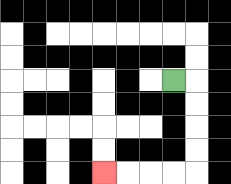{'start': '[7, 3]', 'end': '[4, 7]', 'path_directions': 'R,D,D,D,D,L,L,L,L', 'path_coordinates': '[[7, 3], [8, 3], [8, 4], [8, 5], [8, 6], [8, 7], [7, 7], [6, 7], [5, 7], [4, 7]]'}